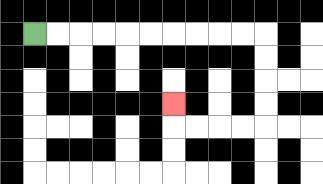{'start': '[1, 1]', 'end': '[7, 4]', 'path_directions': 'R,R,R,R,R,R,R,R,R,R,D,D,D,D,L,L,L,L,U', 'path_coordinates': '[[1, 1], [2, 1], [3, 1], [4, 1], [5, 1], [6, 1], [7, 1], [8, 1], [9, 1], [10, 1], [11, 1], [11, 2], [11, 3], [11, 4], [11, 5], [10, 5], [9, 5], [8, 5], [7, 5], [7, 4]]'}